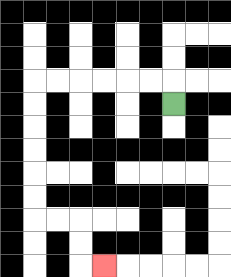{'start': '[7, 4]', 'end': '[4, 11]', 'path_directions': 'U,L,L,L,L,L,L,D,D,D,D,D,D,R,R,D,D,R', 'path_coordinates': '[[7, 4], [7, 3], [6, 3], [5, 3], [4, 3], [3, 3], [2, 3], [1, 3], [1, 4], [1, 5], [1, 6], [1, 7], [1, 8], [1, 9], [2, 9], [3, 9], [3, 10], [3, 11], [4, 11]]'}